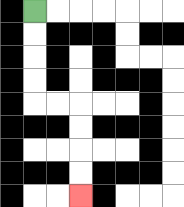{'start': '[1, 0]', 'end': '[3, 8]', 'path_directions': 'D,D,D,D,R,R,D,D,D,D', 'path_coordinates': '[[1, 0], [1, 1], [1, 2], [1, 3], [1, 4], [2, 4], [3, 4], [3, 5], [3, 6], [3, 7], [3, 8]]'}